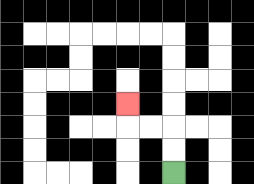{'start': '[7, 7]', 'end': '[5, 4]', 'path_directions': 'U,U,L,L,U', 'path_coordinates': '[[7, 7], [7, 6], [7, 5], [6, 5], [5, 5], [5, 4]]'}